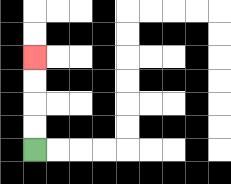{'start': '[1, 6]', 'end': '[1, 2]', 'path_directions': 'U,U,U,U', 'path_coordinates': '[[1, 6], [1, 5], [1, 4], [1, 3], [1, 2]]'}